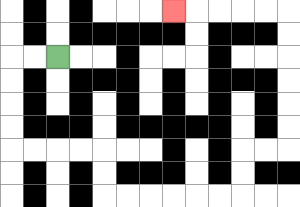{'start': '[2, 2]', 'end': '[7, 0]', 'path_directions': 'L,L,D,D,D,D,R,R,R,R,D,D,R,R,R,R,R,R,U,U,R,R,U,U,U,U,U,U,L,L,L,L,L', 'path_coordinates': '[[2, 2], [1, 2], [0, 2], [0, 3], [0, 4], [0, 5], [0, 6], [1, 6], [2, 6], [3, 6], [4, 6], [4, 7], [4, 8], [5, 8], [6, 8], [7, 8], [8, 8], [9, 8], [10, 8], [10, 7], [10, 6], [11, 6], [12, 6], [12, 5], [12, 4], [12, 3], [12, 2], [12, 1], [12, 0], [11, 0], [10, 0], [9, 0], [8, 0], [7, 0]]'}